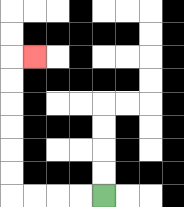{'start': '[4, 8]', 'end': '[1, 2]', 'path_directions': 'L,L,L,L,U,U,U,U,U,U,R', 'path_coordinates': '[[4, 8], [3, 8], [2, 8], [1, 8], [0, 8], [0, 7], [0, 6], [0, 5], [0, 4], [0, 3], [0, 2], [1, 2]]'}